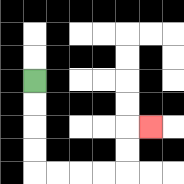{'start': '[1, 3]', 'end': '[6, 5]', 'path_directions': 'D,D,D,D,R,R,R,R,U,U,R', 'path_coordinates': '[[1, 3], [1, 4], [1, 5], [1, 6], [1, 7], [2, 7], [3, 7], [4, 7], [5, 7], [5, 6], [5, 5], [6, 5]]'}